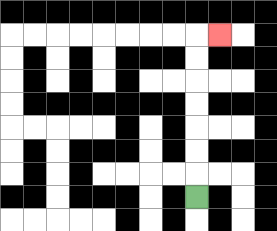{'start': '[8, 8]', 'end': '[9, 1]', 'path_directions': 'U,U,U,U,U,U,U,R', 'path_coordinates': '[[8, 8], [8, 7], [8, 6], [8, 5], [8, 4], [8, 3], [8, 2], [8, 1], [9, 1]]'}